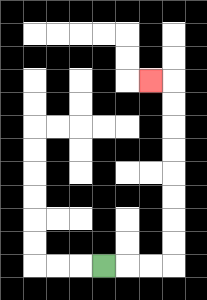{'start': '[4, 11]', 'end': '[6, 3]', 'path_directions': 'R,R,R,U,U,U,U,U,U,U,U,L', 'path_coordinates': '[[4, 11], [5, 11], [6, 11], [7, 11], [7, 10], [7, 9], [7, 8], [7, 7], [7, 6], [7, 5], [7, 4], [7, 3], [6, 3]]'}